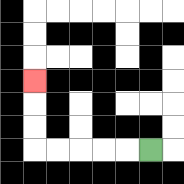{'start': '[6, 6]', 'end': '[1, 3]', 'path_directions': 'L,L,L,L,L,U,U,U', 'path_coordinates': '[[6, 6], [5, 6], [4, 6], [3, 6], [2, 6], [1, 6], [1, 5], [1, 4], [1, 3]]'}